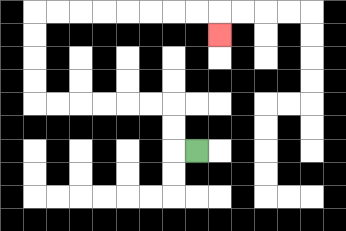{'start': '[8, 6]', 'end': '[9, 1]', 'path_directions': 'L,U,U,L,L,L,L,L,L,U,U,U,U,R,R,R,R,R,R,R,R,D', 'path_coordinates': '[[8, 6], [7, 6], [7, 5], [7, 4], [6, 4], [5, 4], [4, 4], [3, 4], [2, 4], [1, 4], [1, 3], [1, 2], [1, 1], [1, 0], [2, 0], [3, 0], [4, 0], [5, 0], [6, 0], [7, 0], [8, 0], [9, 0], [9, 1]]'}